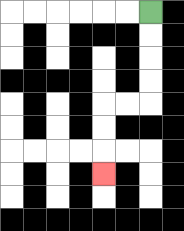{'start': '[6, 0]', 'end': '[4, 7]', 'path_directions': 'D,D,D,D,L,L,D,D,D', 'path_coordinates': '[[6, 0], [6, 1], [6, 2], [6, 3], [6, 4], [5, 4], [4, 4], [4, 5], [4, 6], [4, 7]]'}